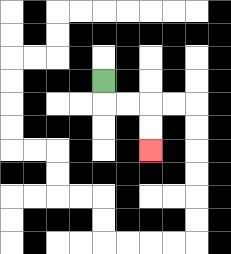{'start': '[4, 3]', 'end': '[6, 6]', 'path_directions': 'D,R,R,D,D', 'path_coordinates': '[[4, 3], [4, 4], [5, 4], [6, 4], [6, 5], [6, 6]]'}